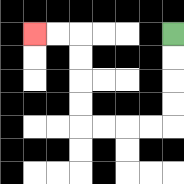{'start': '[7, 1]', 'end': '[1, 1]', 'path_directions': 'D,D,D,D,L,L,L,L,U,U,U,U,L,L', 'path_coordinates': '[[7, 1], [7, 2], [7, 3], [7, 4], [7, 5], [6, 5], [5, 5], [4, 5], [3, 5], [3, 4], [3, 3], [3, 2], [3, 1], [2, 1], [1, 1]]'}